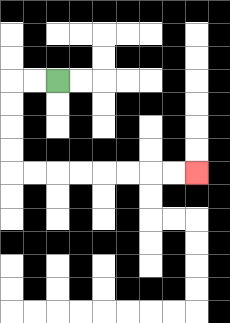{'start': '[2, 3]', 'end': '[8, 7]', 'path_directions': 'L,L,D,D,D,D,R,R,R,R,R,R,R,R', 'path_coordinates': '[[2, 3], [1, 3], [0, 3], [0, 4], [0, 5], [0, 6], [0, 7], [1, 7], [2, 7], [3, 7], [4, 7], [5, 7], [6, 7], [7, 7], [8, 7]]'}